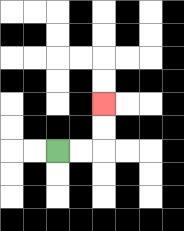{'start': '[2, 6]', 'end': '[4, 4]', 'path_directions': 'R,R,U,U', 'path_coordinates': '[[2, 6], [3, 6], [4, 6], [4, 5], [4, 4]]'}